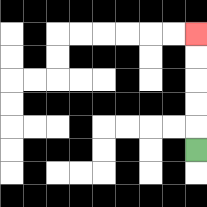{'start': '[8, 6]', 'end': '[8, 1]', 'path_directions': 'U,U,U,U,U', 'path_coordinates': '[[8, 6], [8, 5], [8, 4], [8, 3], [8, 2], [8, 1]]'}